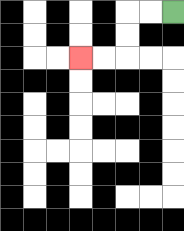{'start': '[7, 0]', 'end': '[3, 2]', 'path_directions': 'L,L,D,D,L,L', 'path_coordinates': '[[7, 0], [6, 0], [5, 0], [5, 1], [5, 2], [4, 2], [3, 2]]'}